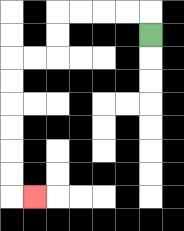{'start': '[6, 1]', 'end': '[1, 8]', 'path_directions': 'U,L,L,L,L,D,D,L,L,D,D,D,D,D,D,R', 'path_coordinates': '[[6, 1], [6, 0], [5, 0], [4, 0], [3, 0], [2, 0], [2, 1], [2, 2], [1, 2], [0, 2], [0, 3], [0, 4], [0, 5], [0, 6], [0, 7], [0, 8], [1, 8]]'}